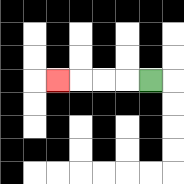{'start': '[6, 3]', 'end': '[2, 3]', 'path_directions': 'L,L,L,L', 'path_coordinates': '[[6, 3], [5, 3], [4, 3], [3, 3], [2, 3]]'}